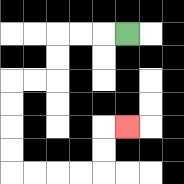{'start': '[5, 1]', 'end': '[5, 5]', 'path_directions': 'L,L,L,D,D,L,L,D,D,D,D,R,R,R,R,U,U,R', 'path_coordinates': '[[5, 1], [4, 1], [3, 1], [2, 1], [2, 2], [2, 3], [1, 3], [0, 3], [0, 4], [0, 5], [0, 6], [0, 7], [1, 7], [2, 7], [3, 7], [4, 7], [4, 6], [4, 5], [5, 5]]'}